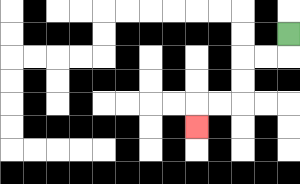{'start': '[12, 1]', 'end': '[8, 5]', 'path_directions': 'D,L,L,D,D,L,L,D', 'path_coordinates': '[[12, 1], [12, 2], [11, 2], [10, 2], [10, 3], [10, 4], [9, 4], [8, 4], [8, 5]]'}